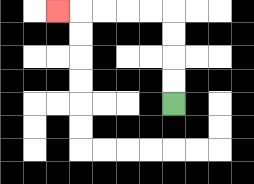{'start': '[7, 4]', 'end': '[2, 0]', 'path_directions': 'U,U,U,U,L,L,L,L,L', 'path_coordinates': '[[7, 4], [7, 3], [7, 2], [7, 1], [7, 0], [6, 0], [5, 0], [4, 0], [3, 0], [2, 0]]'}